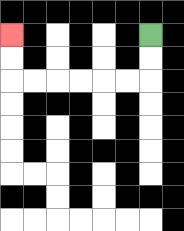{'start': '[6, 1]', 'end': '[0, 1]', 'path_directions': 'D,D,L,L,L,L,L,L,U,U', 'path_coordinates': '[[6, 1], [6, 2], [6, 3], [5, 3], [4, 3], [3, 3], [2, 3], [1, 3], [0, 3], [0, 2], [0, 1]]'}